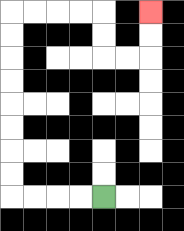{'start': '[4, 8]', 'end': '[6, 0]', 'path_directions': 'L,L,L,L,U,U,U,U,U,U,U,U,R,R,R,R,D,D,R,R,U,U', 'path_coordinates': '[[4, 8], [3, 8], [2, 8], [1, 8], [0, 8], [0, 7], [0, 6], [0, 5], [0, 4], [0, 3], [0, 2], [0, 1], [0, 0], [1, 0], [2, 0], [3, 0], [4, 0], [4, 1], [4, 2], [5, 2], [6, 2], [6, 1], [6, 0]]'}